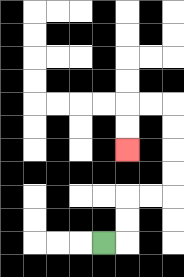{'start': '[4, 10]', 'end': '[5, 6]', 'path_directions': 'R,U,U,R,R,U,U,U,U,L,L,D,D', 'path_coordinates': '[[4, 10], [5, 10], [5, 9], [5, 8], [6, 8], [7, 8], [7, 7], [7, 6], [7, 5], [7, 4], [6, 4], [5, 4], [5, 5], [5, 6]]'}